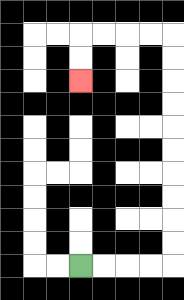{'start': '[3, 11]', 'end': '[3, 3]', 'path_directions': 'R,R,R,R,U,U,U,U,U,U,U,U,U,U,L,L,L,L,D,D', 'path_coordinates': '[[3, 11], [4, 11], [5, 11], [6, 11], [7, 11], [7, 10], [7, 9], [7, 8], [7, 7], [7, 6], [7, 5], [7, 4], [7, 3], [7, 2], [7, 1], [6, 1], [5, 1], [4, 1], [3, 1], [3, 2], [3, 3]]'}